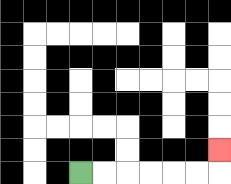{'start': '[3, 7]', 'end': '[9, 6]', 'path_directions': 'R,R,R,R,R,R,U', 'path_coordinates': '[[3, 7], [4, 7], [5, 7], [6, 7], [7, 7], [8, 7], [9, 7], [9, 6]]'}